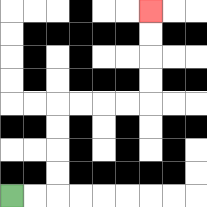{'start': '[0, 8]', 'end': '[6, 0]', 'path_directions': 'R,R,U,U,U,U,R,R,R,R,U,U,U,U', 'path_coordinates': '[[0, 8], [1, 8], [2, 8], [2, 7], [2, 6], [2, 5], [2, 4], [3, 4], [4, 4], [5, 4], [6, 4], [6, 3], [6, 2], [6, 1], [6, 0]]'}